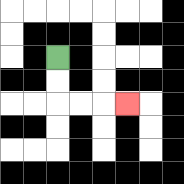{'start': '[2, 2]', 'end': '[5, 4]', 'path_directions': 'D,D,R,R,R', 'path_coordinates': '[[2, 2], [2, 3], [2, 4], [3, 4], [4, 4], [5, 4]]'}